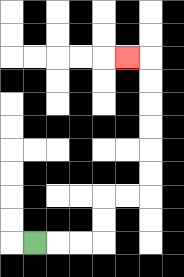{'start': '[1, 10]', 'end': '[5, 2]', 'path_directions': 'R,R,R,U,U,R,R,U,U,U,U,U,U,L', 'path_coordinates': '[[1, 10], [2, 10], [3, 10], [4, 10], [4, 9], [4, 8], [5, 8], [6, 8], [6, 7], [6, 6], [6, 5], [6, 4], [6, 3], [6, 2], [5, 2]]'}